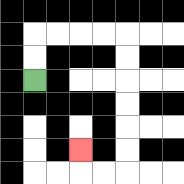{'start': '[1, 3]', 'end': '[3, 6]', 'path_directions': 'U,U,R,R,R,R,D,D,D,D,D,D,L,L,U', 'path_coordinates': '[[1, 3], [1, 2], [1, 1], [2, 1], [3, 1], [4, 1], [5, 1], [5, 2], [5, 3], [5, 4], [5, 5], [5, 6], [5, 7], [4, 7], [3, 7], [3, 6]]'}